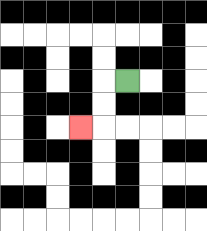{'start': '[5, 3]', 'end': '[3, 5]', 'path_directions': 'L,D,D,L', 'path_coordinates': '[[5, 3], [4, 3], [4, 4], [4, 5], [3, 5]]'}